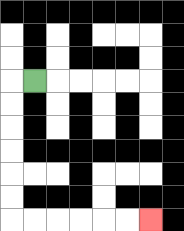{'start': '[1, 3]', 'end': '[6, 9]', 'path_directions': 'L,D,D,D,D,D,D,R,R,R,R,R,R', 'path_coordinates': '[[1, 3], [0, 3], [0, 4], [0, 5], [0, 6], [0, 7], [0, 8], [0, 9], [1, 9], [2, 9], [3, 9], [4, 9], [5, 9], [6, 9]]'}